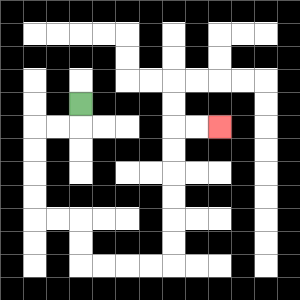{'start': '[3, 4]', 'end': '[9, 5]', 'path_directions': 'D,L,L,D,D,D,D,R,R,D,D,R,R,R,R,U,U,U,U,U,U,R,R', 'path_coordinates': '[[3, 4], [3, 5], [2, 5], [1, 5], [1, 6], [1, 7], [1, 8], [1, 9], [2, 9], [3, 9], [3, 10], [3, 11], [4, 11], [5, 11], [6, 11], [7, 11], [7, 10], [7, 9], [7, 8], [7, 7], [7, 6], [7, 5], [8, 5], [9, 5]]'}